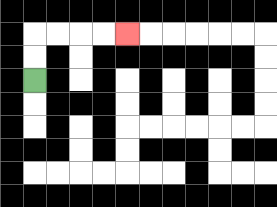{'start': '[1, 3]', 'end': '[5, 1]', 'path_directions': 'U,U,R,R,R,R', 'path_coordinates': '[[1, 3], [1, 2], [1, 1], [2, 1], [3, 1], [4, 1], [5, 1]]'}